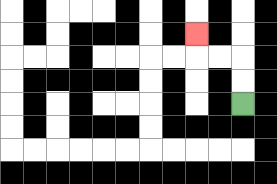{'start': '[10, 4]', 'end': '[8, 1]', 'path_directions': 'U,U,L,L,U', 'path_coordinates': '[[10, 4], [10, 3], [10, 2], [9, 2], [8, 2], [8, 1]]'}